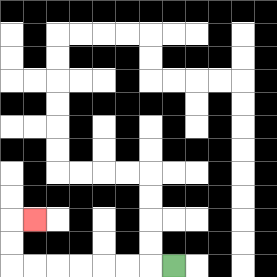{'start': '[7, 11]', 'end': '[1, 9]', 'path_directions': 'L,L,L,L,L,L,L,U,U,R', 'path_coordinates': '[[7, 11], [6, 11], [5, 11], [4, 11], [3, 11], [2, 11], [1, 11], [0, 11], [0, 10], [0, 9], [1, 9]]'}